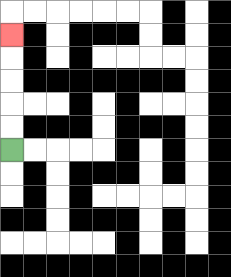{'start': '[0, 6]', 'end': '[0, 1]', 'path_directions': 'U,U,U,U,U', 'path_coordinates': '[[0, 6], [0, 5], [0, 4], [0, 3], [0, 2], [0, 1]]'}